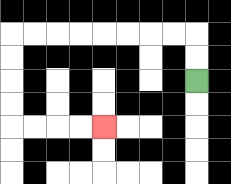{'start': '[8, 3]', 'end': '[4, 5]', 'path_directions': 'U,U,L,L,L,L,L,L,L,L,D,D,D,D,R,R,R,R', 'path_coordinates': '[[8, 3], [8, 2], [8, 1], [7, 1], [6, 1], [5, 1], [4, 1], [3, 1], [2, 1], [1, 1], [0, 1], [0, 2], [0, 3], [0, 4], [0, 5], [1, 5], [2, 5], [3, 5], [4, 5]]'}